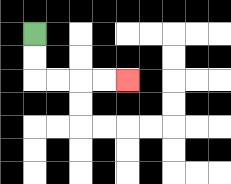{'start': '[1, 1]', 'end': '[5, 3]', 'path_directions': 'D,D,R,R,R,R', 'path_coordinates': '[[1, 1], [1, 2], [1, 3], [2, 3], [3, 3], [4, 3], [5, 3]]'}